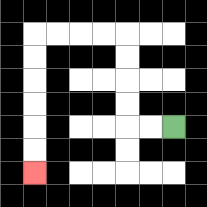{'start': '[7, 5]', 'end': '[1, 7]', 'path_directions': 'L,L,U,U,U,U,L,L,L,L,D,D,D,D,D,D', 'path_coordinates': '[[7, 5], [6, 5], [5, 5], [5, 4], [5, 3], [5, 2], [5, 1], [4, 1], [3, 1], [2, 1], [1, 1], [1, 2], [1, 3], [1, 4], [1, 5], [1, 6], [1, 7]]'}